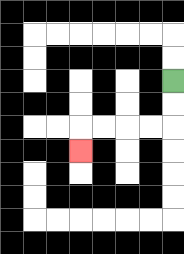{'start': '[7, 3]', 'end': '[3, 6]', 'path_directions': 'D,D,L,L,L,L,D', 'path_coordinates': '[[7, 3], [7, 4], [7, 5], [6, 5], [5, 5], [4, 5], [3, 5], [3, 6]]'}